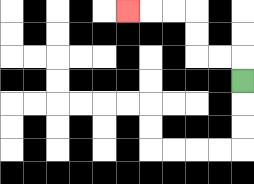{'start': '[10, 3]', 'end': '[5, 0]', 'path_directions': 'U,L,L,U,U,L,L,L', 'path_coordinates': '[[10, 3], [10, 2], [9, 2], [8, 2], [8, 1], [8, 0], [7, 0], [6, 0], [5, 0]]'}